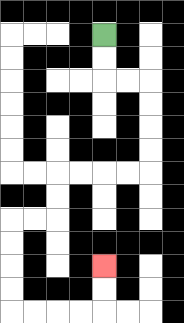{'start': '[4, 1]', 'end': '[4, 11]', 'path_directions': 'D,D,R,R,D,D,D,D,L,L,L,L,D,D,L,L,D,D,D,D,R,R,R,R,U,U', 'path_coordinates': '[[4, 1], [4, 2], [4, 3], [5, 3], [6, 3], [6, 4], [6, 5], [6, 6], [6, 7], [5, 7], [4, 7], [3, 7], [2, 7], [2, 8], [2, 9], [1, 9], [0, 9], [0, 10], [0, 11], [0, 12], [0, 13], [1, 13], [2, 13], [3, 13], [4, 13], [4, 12], [4, 11]]'}